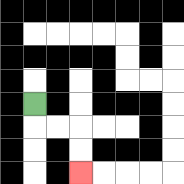{'start': '[1, 4]', 'end': '[3, 7]', 'path_directions': 'D,R,R,D,D', 'path_coordinates': '[[1, 4], [1, 5], [2, 5], [3, 5], [3, 6], [3, 7]]'}